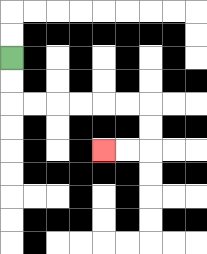{'start': '[0, 2]', 'end': '[4, 6]', 'path_directions': 'D,D,R,R,R,R,R,R,D,D,L,L', 'path_coordinates': '[[0, 2], [0, 3], [0, 4], [1, 4], [2, 4], [3, 4], [4, 4], [5, 4], [6, 4], [6, 5], [6, 6], [5, 6], [4, 6]]'}